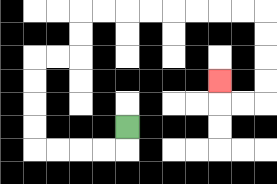{'start': '[5, 5]', 'end': '[9, 3]', 'path_directions': 'D,L,L,L,L,U,U,U,U,R,R,U,U,R,R,R,R,R,R,R,R,D,D,D,D,L,L,U', 'path_coordinates': '[[5, 5], [5, 6], [4, 6], [3, 6], [2, 6], [1, 6], [1, 5], [1, 4], [1, 3], [1, 2], [2, 2], [3, 2], [3, 1], [3, 0], [4, 0], [5, 0], [6, 0], [7, 0], [8, 0], [9, 0], [10, 0], [11, 0], [11, 1], [11, 2], [11, 3], [11, 4], [10, 4], [9, 4], [9, 3]]'}